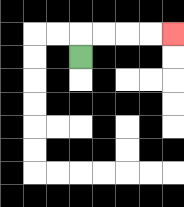{'start': '[3, 2]', 'end': '[7, 1]', 'path_directions': 'U,R,R,R,R', 'path_coordinates': '[[3, 2], [3, 1], [4, 1], [5, 1], [6, 1], [7, 1]]'}